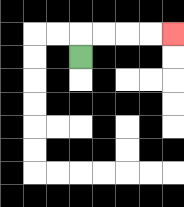{'start': '[3, 2]', 'end': '[7, 1]', 'path_directions': 'U,R,R,R,R', 'path_coordinates': '[[3, 2], [3, 1], [4, 1], [5, 1], [6, 1], [7, 1]]'}